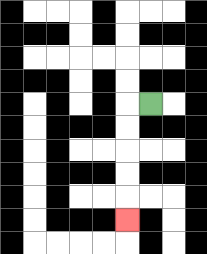{'start': '[6, 4]', 'end': '[5, 9]', 'path_directions': 'L,D,D,D,D,D', 'path_coordinates': '[[6, 4], [5, 4], [5, 5], [5, 6], [5, 7], [5, 8], [5, 9]]'}